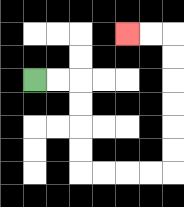{'start': '[1, 3]', 'end': '[5, 1]', 'path_directions': 'R,R,D,D,D,D,R,R,R,R,U,U,U,U,U,U,L,L', 'path_coordinates': '[[1, 3], [2, 3], [3, 3], [3, 4], [3, 5], [3, 6], [3, 7], [4, 7], [5, 7], [6, 7], [7, 7], [7, 6], [7, 5], [7, 4], [7, 3], [7, 2], [7, 1], [6, 1], [5, 1]]'}